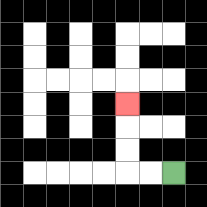{'start': '[7, 7]', 'end': '[5, 4]', 'path_directions': 'L,L,U,U,U', 'path_coordinates': '[[7, 7], [6, 7], [5, 7], [5, 6], [5, 5], [5, 4]]'}